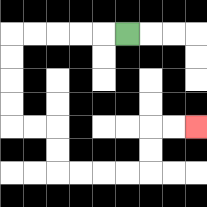{'start': '[5, 1]', 'end': '[8, 5]', 'path_directions': 'L,L,L,L,L,D,D,D,D,R,R,D,D,R,R,R,R,U,U,R,R', 'path_coordinates': '[[5, 1], [4, 1], [3, 1], [2, 1], [1, 1], [0, 1], [0, 2], [0, 3], [0, 4], [0, 5], [1, 5], [2, 5], [2, 6], [2, 7], [3, 7], [4, 7], [5, 7], [6, 7], [6, 6], [6, 5], [7, 5], [8, 5]]'}